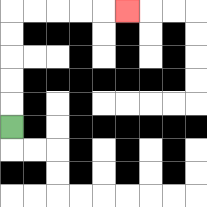{'start': '[0, 5]', 'end': '[5, 0]', 'path_directions': 'U,U,U,U,U,R,R,R,R,R', 'path_coordinates': '[[0, 5], [0, 4], [0, 3], [0, 2], [0, 1], [0, 0], [1, 0], [2, 0], [3, 0], [4, 0], [5, 0]]'}